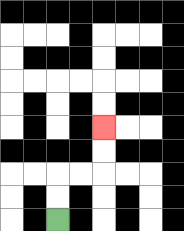{'start': '[2, 9]', 'end': '[4, 5]', 'path_directions': 'U,U,R,R,U,U', 'path_coordinates': '[[2, 9], [2, 8], [2, 7], [3, 7], [4, 7], [4, 6], [4, 5]]'}